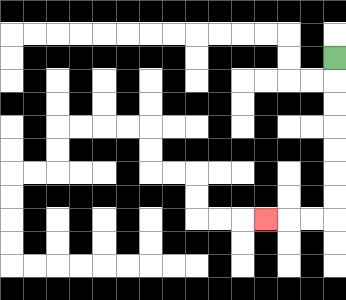{'start': '[14, 2]', 'end': '[11, 9]', 'path_directions': 'D,D,D,D,D,D,D,L,L,L', 'path_coordinates': '[[14, 2], [14, 3], [14, 4], [14, 5], [14, 6], [14, 7], [14, 8], [14, 9], [13, 9], [12, 9], [11, 9]]'}